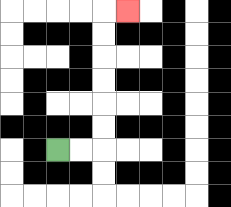{'start': '[2, 6]', 'end': '[5, 0]', 'path_directions': 'R,R,U,U,U,U,U,U,R', 'path_coordinates': '[[2, 6], [3, 6], [4, 6], [4, 5], [4, 4], [4, 3], [4, 2], [4, 1], [4, 0], [5, 0]]'}